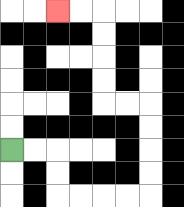{'start': '[0, 6]', 'end': '[2, 0]', 'path_directions': 'R,R,D,D,R,R,R,R,U,U,U,U,L,L,U,U,U,U,L,L', 'path_coordinates': '[[0, 6], [1, 6], [2, 6], [2, 7], [2, 8], [3, 8], [4, 8], [5, 8], [6, 8], [6, 7], [6, 6], [6, 5], [6, 4], [5, 4], [4, 4], [4, 3], [4, 2], [4, 1], [4, 0], [3, 0], [2, 0]]'}